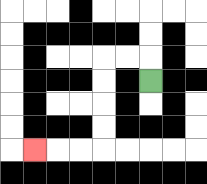{'start': '[6, 3]', 'end': '[1, 6]', 'path_directions': 'U,L,L,D,D,D,D,L,L,L', 'path_coordinates': '[[6, 3], [6, 2], [5, 2], [4, 2], [4, 3], [4, 4], [4, 5], [4, 6], [3, 6], [2, 6], [1, 6]]'}